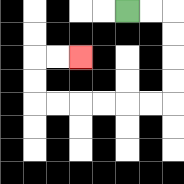{'start': '[5, 0]', 'end': '[3, 2]', 'path_directions': 'R,R,D,D,D,D,L,L,L,L,L,L,U,U,R,R', 'path_coordinates': '[[5, 0], [6, 0], [7, 0], [7, 1], [7, 2], [7, 3], [7, 4], [6, 4], [5, 4], [4, 4], [3, 4], [2, 4], [1, 4], [1, 3], [1, 2], [2, 2], [3, 2]]'}